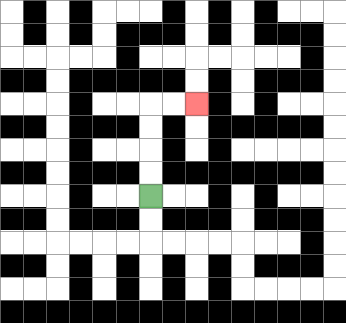{'start': '[6, 8]', 'end': '[8, 4]', 'path_directions': 'U,U,U,U,R,R', 'path_coordinates': '[[6, 8], [6, 7], [6, 6], [6, 5], [6, 4], [7, 4], [8, 4]]'}